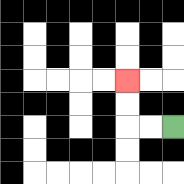{'start': '[7, 5]', 'end': '[5, 3]', 'path_directions': 'L,L,U,U', 'path_coordinates': '[[7, 5], [6, 5], [5, 5], [5, 4], [5, 3]]'}